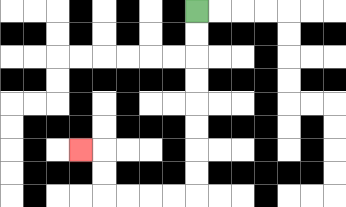{'start': '[8, 0]', 'end': '[3, 6]', 'path_directions': 'D,D,D,D,D,D,D,D,L,L,L,L,U,U,L', 'path_coordinates': '[[8, 0], [8, 1], [8, 2], [8, 3], [8, 4], [8, 5], [8, 6], [8, 7], [8, 8], [7, 8], [6, 8], [5, 8], [4, 8], [4, 7], [4, 6], [3, 6]]'}